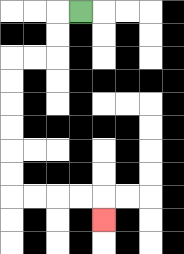{'start': '[3, 0]', 'end': '[4, 9]', 'path_directions': 'L,D,D,L,L,D,D,D,D,D,D,R,R,R,R,D', 'path_coordinates': '[[3, 0], [2, 0], [2, 1], [2, 2], [1, 2], [0, 2], [0, 3], [0, 4], [0, 5], [0, 6], [0, 7], [0, 8], [1, 8], [2, 8], [3, 8], [4, 8], [4, 9]]'}